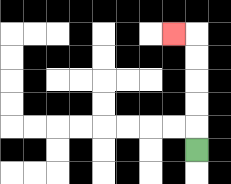{'start': '[8, 6]', 'end': '[7, 1]', 'path_directions': 'U,U,U,U,U,L', 'path_coordinates': '[[8, 6], [8, 5], [8, 4], [8, 3], [8, 2], [8, 1], [7, 1]]'}